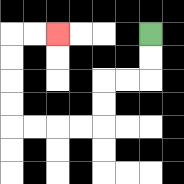{'start': '[6, 1]', 'end': '[2, 1]', 'path_directions': 'D,D,L,L,D,D,L,L,L,L,U,U,U,U,R,R', 'path_coordinates': '[[6, 1], [6, 2], [6, 3], [5, 3], [4, 3], [4, 4], [4, 5], [3, 5], [2, 5], [1, 5], [0, 5], [0, 4], [0, 3], [0, 2], [0, 1], [1, 1], [2, 1]]'}